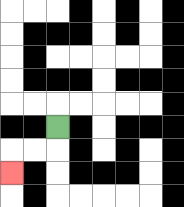{'start': '[2, 5]', 'end': '[0, 7]', 'path_directions': 'D,L,L,D', 'path_coordinates': '[[2, 5], [2, 6], [1, 6], [0, 6], [0, 7]]'}